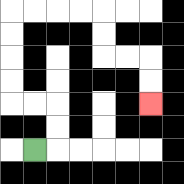{'start': '[1, 6]', 'end': '[6, 4]', 'path_directions': 'R,U,U,L,L,U,U,U,U,R,R,R,R,D,D,R,R,D,D', 'path_coordinates': '[[1, 6], [2, 6], [2, 5], [2, 4], [1, 4], [0, 4], [0, 3], [0, 2], [0, 1], [0, 0], [1, 0], [2, 0], [3, 0], [4, 0], [4, 1], [4, 2], [5, 2], [6, 2], [6, 3], [6, 4]]'}